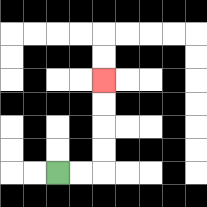{'start': '[2, 7]', 'end': '[4, 3]', 'path_directions': 'R,R,U,U,U,U', 'path_coordinates': '[[2, 7], [3, 7], [4, 7], [4, 6], [4, 5], [4, 4], [4, 3]]'}